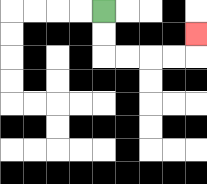{'start': '[4, 0]', 'end': '[8, 1]', 'path_directions': 'D,D,R,R,R,R,U', 'path_coordinates': '[[4, 0], [4, 1], [4, 2], [5, 2], [6, 2], [7, 2], [8, 2], [8, 1]]'}